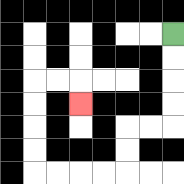{'start': '[7, 1]', 'end': '[3, 4]', 'path_directions': 'D,D,D,D,L,L,D,D,L,L,L,L,U,U,U,U,R,R,D', 'path_coordinates': '[[7, 1], [7, 2], [7, 3], [7, 4], [7, 5], [6, 5], [5, 5], [5, 6], [5, 7], [4, 7], [3, 7], [2, 7], [1, 7], [1, 6], [1, 5], [1, 4], [1, 3], [2, 3], [3, 3], [3, 4]]'}